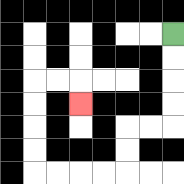{'start': '[7, 1]', 'end': '[3, 4]', 'path_directions': 'D,D,D,D,L,L,D,D,L,L,L,L,U,U,U,U,R,R,D', 'path_coordinates': '[[7, 1], [7, 2], [7, 3], [7, 4], [7, 5], [6, 5], [5, 5], [5, 6], [5, 7], [4, 7], [3, 7], [2, 7], [1, 7], [1, 6], [1, 5], [1, 4], [1, 3], [2, 3], [3, 3], [3, 4]]'}